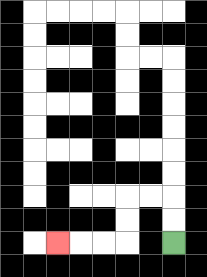{'start': '[7, 10]', 'end': '[2, 10]', 'path_directions': 'U,U,L,L,D,D,L,L,L', 'path_coordinates': '[[7, 10], [7, 9], [7, 8], [6, 8], [5, 8], [5, 9], [5, 10], [4, 10], [3, 10], [2, 10]]'}